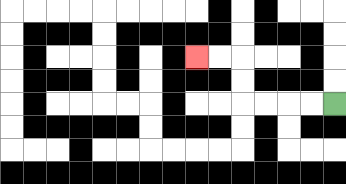{'start': '[14, 4]', 'end': '[8, 2]', 'path_directions': 'L,L,L,L,U,U,L,L', 'path_coordinates': '[[14, 4], [13, 4], [12, 4], [11, 4], [10, 4], [10, 3], [10, 2], [9, 2], [8, 2]]'}